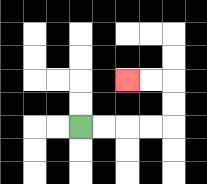{'start': '[3, 5]', 'end': '[5, 3]', 'path_directions': 'R,R,R,R,U,U,L,L', 'path_coordinates': '[[3, 5], [4, 5], [5, 5], [6, 5], [7, 5], [7, 4], [7, 3], [6, 3], [5, 3]]'}